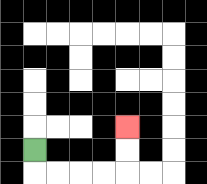{'start': '[1, 6]', 'end': '[5, 5]', 'path_directions': 'D,R,R,R,R,U,U', 'path_coordinates': '[[1, 6], [1, 7], [2, 7], [3, 7], [4, 7], [5, 7], [5, 6], [5, 5]]'}